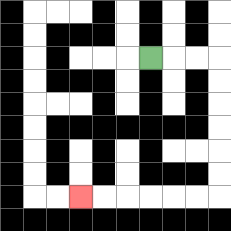{'start': '[6, 2]', 'end': '[3, 8]', 'path_directions': 'R,R,R,D,D,D,D,D,D,L,L,L,L,L,L', 'path_coordinates': '[[6, 2], [7, 2], [8, 2], [9, 2], [9, 3], [9, 4], [9, 5], [9, 6], [9, 7], [9, 8], [8, 8], [7, 8], [6, 8], [5, 8], [4, 8], [3, 8]]'}